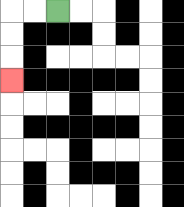{'start': '[2, 0]', 'end': '[0, 3]', 'path_directions': 'L,L,D,D,D', 'path_coordinates': '[[2, 0], [1, 0], [0, 0], [0, 1], [0, 2], [0, 3]]'}